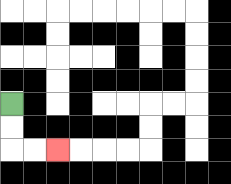{'start': '[0, 4]', 'end': '[2, 6]', 'path_directions': 'D,D,R,R', 'path_coordinates': '[[0, 4], [0, 5], [0, 6], [1, 6], [2, 6]]'}